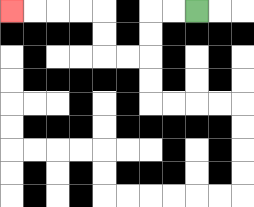{'start': '[8, 0]', 'end': '[0, 0]', 'path_directions': 'L,L,D,D,L,L,U,U,L,L,L,L', 'path_coordinates': '[[8, 0], [7, 0], [6, 0], [6, 1], [6, 2], [5, 2], [4, 2], [4, 1], [4, 0], [3, 0], [2, 0], [1, 0], [0, 0]]'}